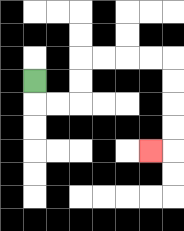{'start': '[1, 3]', 'end': '[6, 6]', 'path_directions': 'D,R,R,U,U,R,R,R,R,D,D,D,D,L', 'path_coordinates': '[[1, 3], [1, 4], [2, 4], [3, 4], [3, 3], [3, 2], [4, 2], [5, 2], [6, 2], [7, 2], [7, 3], [7, 4], [7, 5], [7, 6], [6, 6]]'}